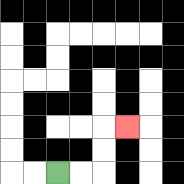{'start': '[2, 7]', 'end': '[5, 5]', 'path_directions': 'R,R,U,U,R', 'path_coordinates': '[[2, 7], [3, 7], [4, 7], [4, 6], [4, 5], [5, 5]]'}